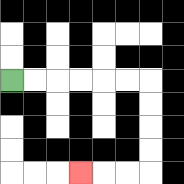{'start': '[0, 3]', 'end': '[3, 7]', 'path_directions': 'R,R,R,R,R,R,D,D,D,D,L,L,L', 'path_coordinates': '[[0, 3], [1, 3], [2, 3], [3, 3], [4, 3], [5, 3], [6, 3], [6, 4], [6, 5], [6, 6], [6, 7], [5, 7], [4, 7], [3, 7]]'}